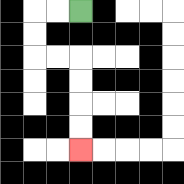{'start': '[3, 0]', 'end': '[3, 6]', 'path_directions': 'L,L,D,D,R,R,D,D,D,D', 'path_coordinates': '[[3, 0], [2, 0], [1, 0], [1, 1], [1, 2], [2, 2], [3, 2], [3, 3], [3, 4], [3, 5], [3, 6]]'}